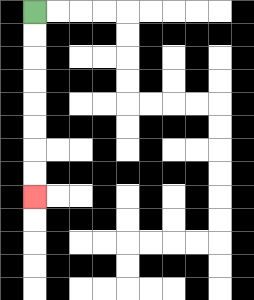{'start': '[1, 0]', 'end': '[1, 8]', 'path_directions': 'D,D,D,D,D,D,D,D', 'path_coordinates': '[[1, 0], [1, 1], [1, 2], [1, 3], [1, 4], [1, 5], [1, 6], [1, 7], [1, 8]]'}